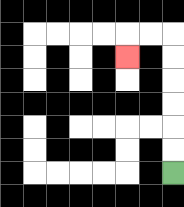{'start': '[7, 7]', 'end': '[5, 2]', 'path_directions': 'U,U,U,U,U,U,L,L,D', 'path_coordinates': '[[7, 7], [7, 6], [7, 5], [7, 4], [7, 3], [7, 2], [7, 1], [6, 1], [5, 1], [5, 2]]'}